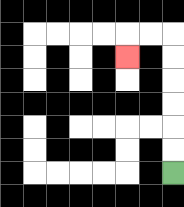{'start': '[7, 7]', 'end': '[5, 2]', 'path_directions': 'U,U,U,U,U,U,L,L,D', 'path_coordinates': '[[7, 7], [7, 6], [7, 5], [7, 4], [7, 3], [7, 2], [7, 1], [6, 1], [5, 1], [5, 2]]'}